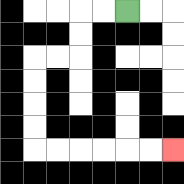{'start': '[5, 0]', 'end': '[7, 6]', 'path_directions': 'L,L,D,D,L,L,D,D,D,D,R,R,R,R,R,R', 'path_coordinates': '[[5, 0], [4, 0], [3, 0], [3, 1], [3, 2], [2, 2], [1, 2], [1, 3], [1, 4], [1, 5], [1, 6], [2, 6], [3, 6], [4, 6], [5, 6], [6, 6], [7, 6]]'}